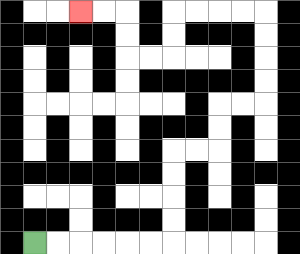{'start': '[1, 10]', 'end': '[3, 0]', 'path_directions': 'R,R,R,R,R,R,U,U,U,U,R,R,U,U,R,R,U,U,U,U,L,L,L,L,D,D,L,L,U,U,L,L', 'path_coordinates': '[[1, 10], [2, 10], [3, 10], [4, 10], [5, 10], [6, 10], [7, 10], [7, 9], [7, 8], [7, 7], [7, 6], [8, 6], [9, 6], [9, 5], [9, 4], [10, 4], [11, 4], [11, 3], [11, 2], [11, 1], [11, 0], [10, 0], [9, 0], [8, 0], [7, 0], [7, 1], [7, 2], [6, 2], [5, 2], [5, 1], [5, 0], [4, 0], [3, 0]]'}